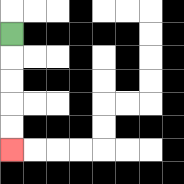{'start': '[0, 1]', 'end': '[0, 6]', 'path_directions': 'D,D,D,D,D', 'path_coordinates': '[[0, 1], [0, 2], [0, 3], [0, 4], [0, 5], [0, 6]]'}